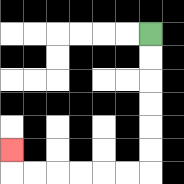{'start': '[6, 1]', 'end': '[0, 6]', 'path_directions': 'D,D,D,D,D,D,L,L,L,L,L,L,U', 'path_coordinates': '[[6, 1], [6, 2], [6, 3], [6, 4], [6, 5], [6, 6], [6, 7], [5, 7], [4, 7], [3, 7], [2, 7], [1, 7], [0, 7], [0, 6]]'}